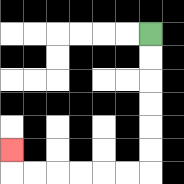{'start': '[6, 1]', 'end': '[0, 6]', 'path_directions': 'D,D,D,D,D,D,L,L,L,L,L,L,U', 'path_coordinates': '[[6, 1], [6, 2], [6, 3], [6, 4], [6, 5], [6, 6], [6, 7], [5, 7], [4, 7], [3, 7], [2, 7], [1, 7], [0, 7], [0, 6]]'}